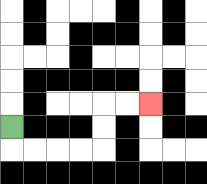{'start': '[0, 5]', 'end': '[6, 4]', 'path_directions': 'D,R,R,R,R,U,U,R,R', 'path_coordinates': '[[0, 5], [0, 6], [1, 6], [2, 6], [3, 6], [4, 6], [4, 5], [4, 4], [5, 4], [6, 4]]'}